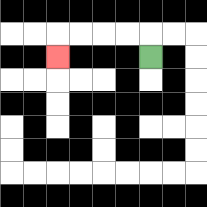{'start': '[6, 2]', 'end': '[2, 2]', 'path_directions': 'U,L,L,L,L,D', 'path_coordinates': '[[6, 2], [6, 1], [5, 1], [4, 1], [3, 1], [2, 1], [2, 2]]'}